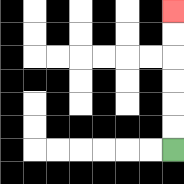{'start': '[7, 6]', 'end': '[7, 0]', 'path_directions': 'U,U,U,U,U,U', 'path_coordinates': '[[7, 6], [7, 5], [7, 4], [7, 3], [7, 2], [7, 1], [7, 0]]'}